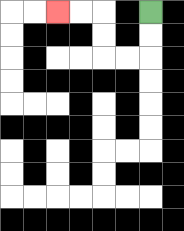{'start': '[6, 0]', 'end': '[2, 0]', 'path_directions': 'D,D,L,L,U,U,L,L', 'path_coordinates': '[[6, 0], [6, 1], [6, 2], [5, 2], [4, 2], [4, 1], [4, 0], [3, 0], [2, 0]]'}